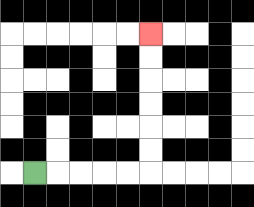{'start': '[1, 7]', 'end': '[6, 1]', 'path_directions': 'R,R,R,R,R,U,U,U,U,U,U', 'path_coordinates': '[[1, 7], [2, 7], [3, 7], [4, 7], [5, 7], [6, 7], [6, 6], [6, 5], [6, 4], [6, 3], [6, 2], [6, 1]]'}